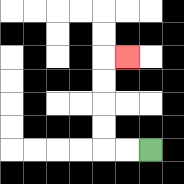{'start': '[6, 6]', 'end': '[5, 2]', 'path_directions': 'L,L,U,U,U,U,R', 'path_coordinates': '[[6, 6], [5, 6], [4, 6], [4, 5], [4, 4], [4, 3], [4, 2], [5, 2]]'}